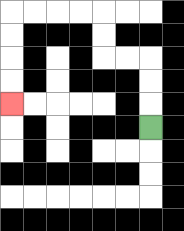{'start': '[6, 5]', 'end': '[0, 4]', 'path_directions': 'U,U,U,L,L,U,U,L,L,L,L,D,D,D,D', 'path_coordinates': '[[6, 5], [6, 4], [6, 3], [6, 2], [5, 2], [4, 2], [4, 1], [4, 0], [3, 0], [2, 0], [1, 0], [0, 0], [0, 1], [0, 2], [0, 3], [0, 4]]'}